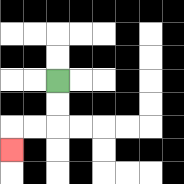{'start': '[2, 3]', 'end': '[0, 6]', 'path_directions': 'D,D,L,L,D', 'path_coordinates': '[[2, 3], [2, 4], [2, 5], [1, 5], [0, 5], [0, 6]]'}